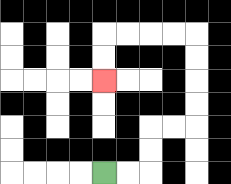{'start': '[4, 7]', 'end': '[4, 3]', 'path_directions': 'R,R,U,U,R,R,U,U,U,U,L,L,L,L,D,D', 'path_coordinates': '[[4, 7], [5, 7], [6, 7], [6, 6], [6, 5], [7, 5], [8, 5], [8, 4], [8, 3], [8, 2], [8, 1], [7, 1], [6, 1], [5, 1], [4, 1], [4, 2], [4, 3]]'}